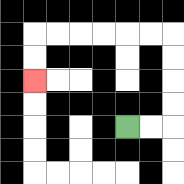{'start': '[5, 5]', 'end': '[1, 3]', 'path_directions': 'R,R,U,U,U,U,L,L,L,L,L,L,D,D', 'path_coordinates': '[[5, 5], [6, 5], [7, 5], [7, 4], [7, 3], [7, 2], [7, 1], [6, 1], [5, 1], [4, 1], [3, 1], [2, 1], [1, 1], [1, 2], [1, 3]]'}